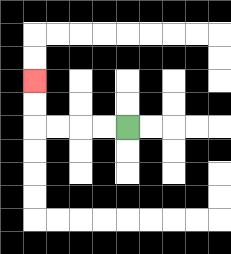{'start': '[5, 5]', 'end': '[1, 3]', 'path_directions': 'L,L,L,L,U,U', 'path_coordinates': '[[5, 5], [4, 5], [3, 5], [2, 5], [1, 5], [1, 4], [1, 3]]'}